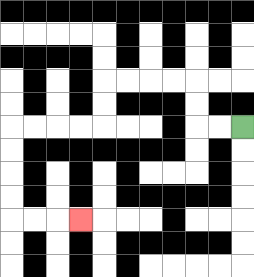{'start': '[10, 5]', 'end': '[3, 9]', 'path_directions': 'L,L,U,U,L,L,L,L,D,D,L,L,L,L,D,D,D,D,R,R,R', 'path_coordinates': '[[10, 5], [9, 5], [8, 5], [8, 4], [8, 3], [7, 3], [6, 3], [5, 3], [4, 3], [4, 4], [4, 5], [3, 5], [2, 5], [1, 5], [0, 5], [0, 6], [0, 7], [0, 8], [0, 9], [1, 9], [2, 9], [3, 9]]'}